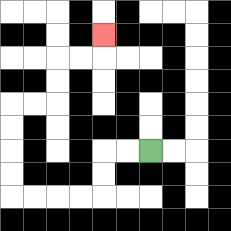{'start': '[6, 6]', 'end': '[4, 1]', 'path_directions': 'L,L,D,D,L,L,L,L,U,U,U,U,R,R,U,U,R,R,U', 'path_coordinates': '[[6, 6], [5, 6], [4, 6], [4, 7], [4, 8], [3, 8], [2, 8], [1, 8], [0, 8], [0, 7], [0, 6], [0, 5], [0, 4], [1, 4], [2, 4], [2, 3], [2, 2], [3, 2], [4, 2], [4, 1]]'}